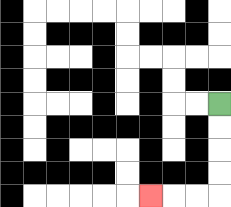{'start': '[9, 4]', 'end': '[6, 8]', 'path_directions': 'D,D,D,D,L,L,L', 'path_coordinates': '[[9, 4], [9, 5], [9, 6], [9, 7], [9, 8], [8, 8], [7, 8], [6, 8]]'}